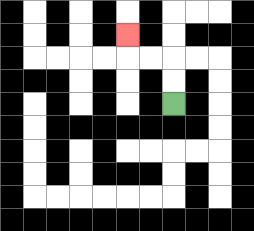{'start': '[7, 4]', 'end': '[5, 1]', 'path_directions': 'U,U,L,L,U', 'path_coordinates': '[[7, 4], [7, 3], [7, 2], [6, 2], [5, 2], [5, 1]]'}